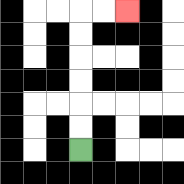{'start': '[3, 6]', 'end': '[5, 0]', 'path_directions': 'U,U,U,U,U,U,R,R', 'path_coordinates': '[[3, 6], [3, 5], [3, 4], [3, 3], [3, 2], [3, 1], [3, 0], [4, 0], [5, 0]]'}